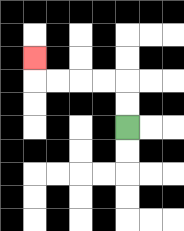{'start': '[5, 5]', 'end': '[1, 2]', 'path_directions': 'U,U,L,L,L,L,U', 'path_coordinates': '[[5, 5], [5, 4], [5, 3], [4, 3], [3, 3], [2, 3], [1, 3], [1, 2]]'}